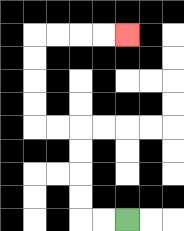{'start': '[5, 9]', 'end': '[5, 1]', 'path_directions': 'L,L,U,U,U,U,L,L,U,U,U,U,R,R,R,R', 'path_coordinates': '[[5, 9], [4, 9], [3, 9], [3, 8], [3, 7], [3, 6], [3, 5], [2, 5], [1, 5], [1, 4], [1, 3], [1, 2], [1, 1], [2, 1], [3, 1], [4, 1], [5, 1]]'}